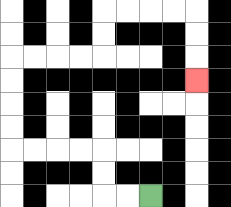{'start': '[6, 8]', 'end': '[8, 3]', 'path_directions': 'L,L,U,U,L,L,L,L,U,U,U,U,R,R,R,R,U,U,R,R,R,R,D,D,D', 'path_coordinates': '[[6, 8], [5, 8], [4, 8], [4, 7], [4, 6], [3, 6], [2, 6], [1, 6], [0, 6], [0, 5], [0, 4], [0, 3], [0, 2], [1, 2], [2, 2], [3, 2], [4, 2], [4, 1], [4, 0], [5, 0], [6, 0], [7, 0], [8, 0], [8, 1], [8, 2], [8, 3]]'}